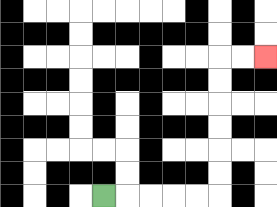{'start': '[4, 8]', 'end': '[11, 2]', 'path_directions': 'R,R,R,R,R,U,U,U,U,U,U,R,R', 'path_coordinates': '[[4, 8], [5, 8], [6, 8], [7, 8], [8, 8], [9, 8], [9, 7], [9, 6], [9, 5], [9, 4], [9, 3], [9, 2], [10, 2], [11, 2]]'}